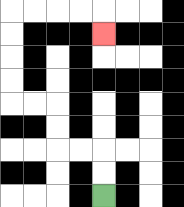{'start': '[4, 8]', 'end': '[4, 1]', 'path_directions': 'U,U,L,L,U,U,L,L,U,U,U,U,R,R,R,R,D', 'path_coordinates': '[[4, 8], [4, 7], [4, 6], [3, 6], [2, 6], [2, 5], [2, 4], [1, 4], [0, 4], [0, 3], [0, 2], [0, 1], [0, 0], [1, 0], [2, 0], [3, 0], [4, 0], [4, 1]]'}